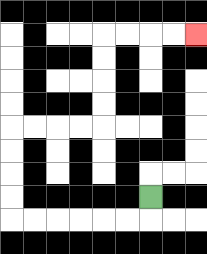{'start': '[6, 8]', 'end': '[8, 1]', 'path_directions': 'D,L,L,L,L,L,L,U,U,U,U,R,R,R,R,U,U,U,U,R,R,R,R', 'path_coordinates': '[[6, 8], [6, 9], [5, 9], [4, 9], [3, 9], [2, 9], [1, 9], [0, 9], [0, 8], [0, 7], [0, 6], [0, 5], [1, 5], [2, 5], [3, 5], [4, 5], [4, 4], [4, 3], [4, 2], [4, 1], [5, 1], [6, 1], [7, 1], [8, 1]]'}